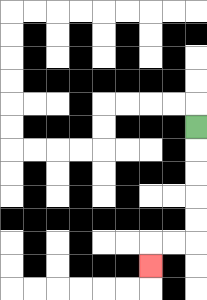{'start': '[8, 5]', 'end': '[6, 11]', 'path_directions': 'D,D,D,D,D,L,L,D', 'path_coordinates': '[[8, 5], [8, 6], [8, 7], [8, 8], [8, 9], [8, 10], [7, 10], [6, 10], [6, 11]]'}